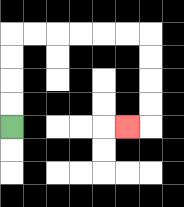{'start': '[0, 5]', 'end': '[5, 5]', 'path_directions': 'U,U,U,U,R,R,R,R,R,R,D,D,D,D,L', 'path_coordinates': '[[0, 5], [0, 4], [0, 3], [0, 2], [0, 1], [1, 1], [2, 1], [3, 1], [4, 1], [5, 1], [6, 1], [6, 2], [6, 3], [6, 4], [6, 5], [5, 5]]'}